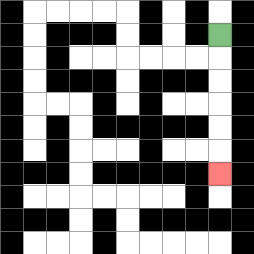{'start': '[9, 1]', 'end': '[9, 7]', 'path_directions': 'D,D,D,D,D,D', 'path_coordinates': '[[9, 1], [9, 2], [9, 3], [9, 4], [9, 5], [9, 6], [9, 7]]'}